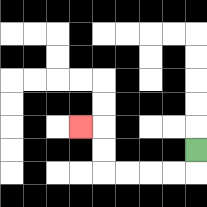{'start': '[8, 6]', 'end': '[3, 5]', 'path_directions': 'D,L,L,L,L,U,U,L', 'path_coordinates': '[[8, 6], [8, 7], [7, 7], [6, 7], [5, 7], [4, 7], [4, 6], [4, 5], [3, 5]]'}